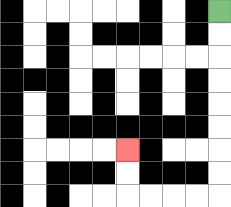{'start': '[9, 0]', 'end': '[5, 6]', 'path_directions': 'D,D,D,D,D,D,D,D,L,L,L,L,U,U', 'path_coordinates': '[[9, 0], [9, 1], [9, 2], [9, 3], [9, 4], [9, 5], [9, 6], [9, 7], [9, 8], [8, 8], [7, 8], [6, 8], [5, 8], [5, 7], [5, 6]]'}